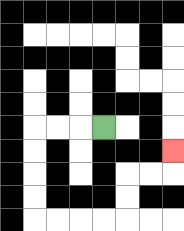{'start': '[4, 5]', 'end': '[7, 6]', 'path_directions': 'L,L,L,D,D,D,D,R,R,R,R,U,U,R,R,U', 'path_coordinates': '[[4, 5], [3, 5], [2, 5], [1, 5], [1, 6], [1, 7], [1, 8], [1, 9], [2, 9], [3, 9], [4, 9], [5, 9], [5, 8], [5, 7], [6, 7], [7, 7], [7, 6]]'}